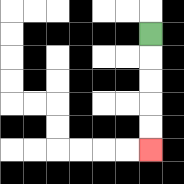{'start': '[6, 1]', 'end': '[6, 6]', 'path_directions': 'D,D,D,D,D', 'path_coordinates': '[[6, 1], [6, 2], [6, 3], [6, 4], [6, 5], [6, 6]]'}